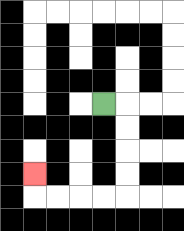{'start': '[4, 4]', 'end': '[1, 7]', 'path_directions': 'R,D,D,D,D,L,L,L,L,U', 'path_coordinates': '[[4, 4], [5, 4], [5, 5], [5, 6], [5, 7], [5, 8], [4, 8], [3, 8], [2, 8], [1, 8], [1, 7]]'}